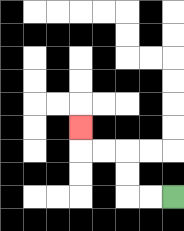{'start': '[7, 8]', 'end': '[3, 5]', 'path_directions': 'L,L,U,U,L,L,U', 'path_coordinates': '[[7, 8], [6, 8], [5, 8], [5, 7], [5, 6], [4, 6], [3, 6], [3, 5]]'}